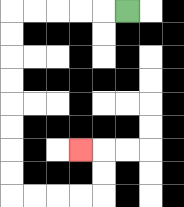{'start': '[5, 0]', 'end': '[3, 6]', 'path_directions': 'L,L,L,L,L,D,D,D,D,D,D,D,D,R,R,R,R,U,U,L', 'path_coordinates': '[[5, 0], [4, 0], [3, 0], [2, 0], [1, 0], [0, 0], [0, 1], [0, 2], [0, 3], [0, 4], [0, 5], [0, 6], [0, 7], [0, 8], [1, 8], [2, 8], [3, 8], [4, 8], [4, 7], [4, 6], [3, 6]]'}